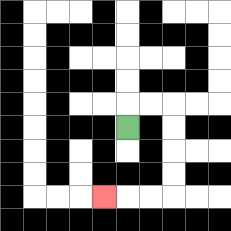{'start': '[5, 5]', 'end': '[4, 8]', 'path_directions': 'U,R,R,D,D,D,D,L,L,L', 'path_coordinates': '[[5, 5], [5, 4], [6, 4], [7, 4], [7, 5], [7, 6], [7, 7], [7, 8], [6, 8], [5, 8], [4, 8]]'}